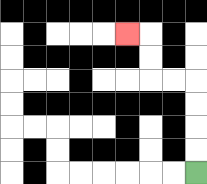{'start': '[8, 7]', 'end': '[5, 1]', 'path_directions': 'U,U,U,U,L,L,U,U,L', 'path_coordinates': '[[8, 7], [8, 6], [8, 5], [8, 4], [8, 3], [7, 3], [6, 3], [6, 2], [6, 1], [5, 1]]'}